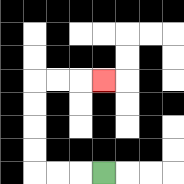{'start': '[4, 7]', 'end': '[4, 3]', 'path_directions': 'L,L,L,U,U,U,U,R,R,R', 'path_coordinates': '[[4, 7], [3, 7], [2, 7], [1, 7], [1, 6], [1, 5], [1, 4], [1, 3], [2, 3], [3, 3], [4, 3]]'}